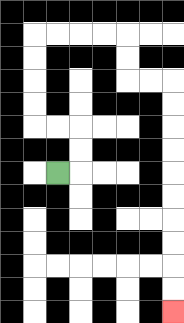{'start': '[2, 7]', 'end': '[7, 13]', 'path_directions': 'R,U,U,L,L,U,U,U,U,R,R,R,R,D,D,R,R,D,D,D,D,D,D,D,D,D,D', 'path_coordinates': '[[2, 7], [3, 7], [3, 6], [3, 5], [2, 5], [1, 5], [1, 4], [1, 3], [1, 2], [1, 1], [2, 1], [3, 1], [4, 1], [5, 1], [5, 2], [5, 3], [6, 3], [7, 3], [7, 4], [7, 5], [7, 6], [7, 7], [7, 8], [7, 9], [7, 10], [7, 11], [7, 12], [7, 13]]'}